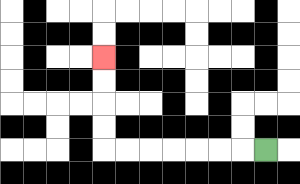{'start': '[11, 6]', 'end': '[4, 2]', 'path_directions': 'L,L,L,L,L,L,L,U,U,U,U', 'path_coordinates': '[[11, 6], [10, 6], [9, 6], [8, 6], [7, 6], [6, 6], [5, 6], [4, 6], [4, 5], [4, 4], [4, 3], [4, 2]]'}